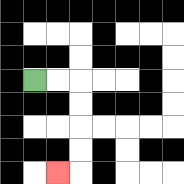{'start': '[1, 3]', 'end': '[2, 7]', 'path_directions': 'R,R,D,D,D,D,L', 'path_coordinates': '[[1, 3], [2, 3], [3, 3], [3, 4], [3, 5], [3, 6], [3, 7], [2, 7]]'}